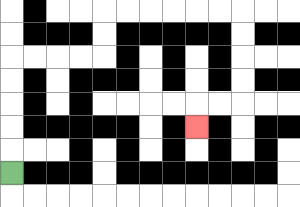{'start': '[0, 7]', 'end': '[8, 5]', 'path_directions': 'U,U,U,U,U,R,R,R,R,U,U,R,R,R,R,R,R,D,D,D,D,L,L,D', 'path_coordinates': '[[0, 7], [0, 6], [0, 5], [0, 4], [0, 3], [0, 2], [1, 2], [2, 2], [3, 2], [4, 2], [4, 1], [4, 0], [5, 0], [6, 0], [7, 0], [8, 0], [9, 0], [10, 0], [10, 1], [10, 2], [10, 3], [10, 4], [9, 4], [8, 4], [8, 5]]'}